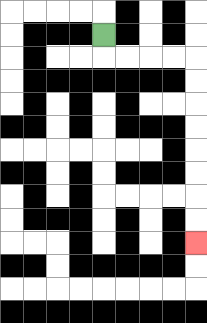{'start': '[4, 1]', 'end': '[8, 10]', 'path_directions': 'D,R,R,R,R,D,D,D,D,D,D,D,D', 'path_coordinates': '[[4, 1], [4, 2], [5, 2], [6, 2], [7, 2], [8, 2], [8, 3], [8, 4], [8, 5], [8, 6], [8, 7], [8, 8], [8, 9], [8, 10]]'}